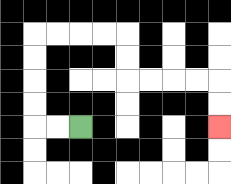{'start': '[3, 5]', 'end': '[9, 5]', 'path_directions': 'L,L,U,U,U,U,R,R,R,R,D,D,R,R,R,R,D,D', 'path_coordinates': '[[3, 5], [2, 5], [1, 5], [1, 4], [1, 3], [1, 2], [1, 1], [2, 1], [3, 1], [4, 1], [5, 1], [5, 2], [5, 3], [6, 3], [7, 3], [8, 3], [9, 3], [9, 4], [9, 5]]'}